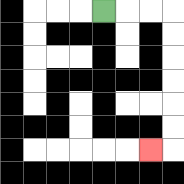{'start': '[4, 0]', 'end': '[6, 6]', 'path_directions': 'R,R,R,D,D,D,D,D,D,L', 'path_coordinates': '[[4, 0], [5, 0], [6, 0], [7, 0], [7, 1], [7, 2], [7, 3], [7, 4], [7, 5], [7, 6], [6, 6]]'}